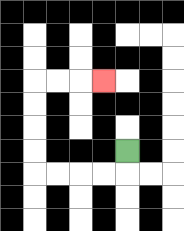{'start': '[5, 6]', 'end': '[4, 3]', 'path_directions': 'D,L,L,L,L,U,U,U,U,R,R,R', 'path_coordinates': '[[5, 6], [5, 7], [4, 7], [3, 7], [2, 7], [1, 7], [1, 6], [1, 5], [1, 4], [1, 3], [2, 3], [3, 3], [4, 3]]'}